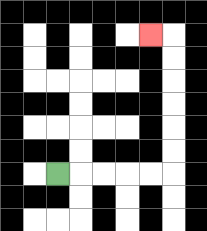{'start': '[2, 7]', 'end': '[6, 1]', 'path_directions': 'R,R,R,R,R,U,U,U,U,U,U,L', 'path_coordinates': '[[2, 7], [3, 7], [4, 7], [5, 7], [6, 7], [7, 7], [7, 6], [7, 5], [7, 4], [7, 3], [7, 2], [7, 1], [6, 1]]'}